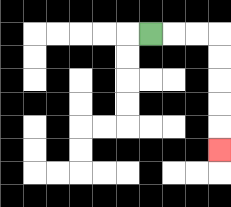{'start': '[6, 1]', 'end': '[9, 6]', 'path_directions': 'R,R,R,D,D,D,D,D', 'path_coordinates': '[[6, 1], [7, 1], [8, 1], [9, 1], [9, 2], [9, 3], [9, 4], [9, 5], [9, 6]]'}